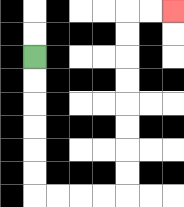{'start': '[1, 2]', 'end': '[7, 0]', 'path_directions': 'D,D,D,D,D,D,R,R,R,R,U,U,U,U,U,U,U,U,R,R', 'path_coordinates': '[[1, 2], [1, 3], [1, 4], [1, 5], [1, 6], [1, 7], [1, 8], [2, 8], [3, 8], [4, 8], [5, 8], [5, 7], [5, 6], [5, 5], [5, 4], [5, 3], [5, 2], [5, 1], [5, 0], [6, 0], [7, 0]]'}